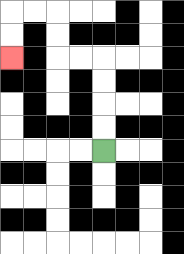{'start': '[4, 6]', 'end': '[0, 2]', 'path_directions': 'U,U,U,U,L,L,U,U,L,L,D,D', 'path_coordinates': '[[4, 6], [4, 5], [4, 4], [4, 3], [4, 2], [3, 2], [2, 2], [2, 1], [2, 0], [1, 0], [0, 0], [0, 1], [0, 2]]'}